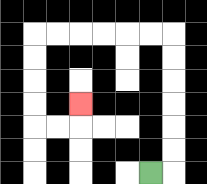{'start': '[6, 7]', 'end': '[3, 4]', 'path_directions': 'R,U,U,U,U,U,U,L,L,L,L,L,L,D,D,D,D,R,R,U', 'path_coordinates': '[[6, 7], [7, 7], [7, 6], [7, 5], [7, 4], [7, 3], [7, 2], [7, 1], [6, 1], [5, 1], [4, 1], [3, 1], [2, 1], [1, 1], [1, 2], [1, 3], [1, 4], [1, 5], [2, 5], [3, 5], [3, 4]]'}